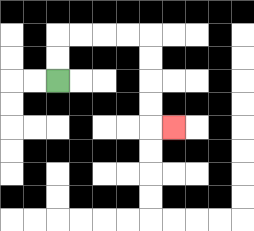{'start': '[2, 3]', 'end': '[7, 5]', 'path_directions': 'U,U,R,R,R,R,D,D,D,D,R', 'path_coordinates': '[[2, 3], [2, 2], [2, 1], [3, 1], [4, 1], [5, 1], [6, 1], [6, 2], [6, 3], [6, 4], [6, 5], [7, 5]]'}